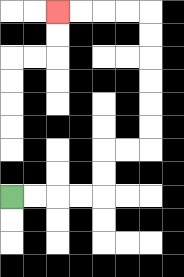{'start': '[0, 8]', 'end': '[2, 0]', 'path_directions': 'R,R,R,R,U,U,R,R,U,U,U,U,U,U,L,L,L,L', 'path_coordinates': '[[0, 8], [1, 8], [2, 8], [3, 8], [4, 8], [4, 7], [4, 6], [5, 6], [6, 6], [6, 5], [6, 4], [6, 3], [6, 2], [6, 1], [6, 0], [5, 0], [4, 0], [3, 0], [2, 0]]'}